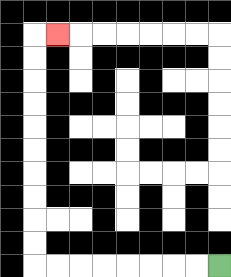{'start': '[9, 11]', 'end': '[2, 1]', 'path_directions': 'L,L,L,L,L,L,L,L,U,U,U,U,U,U,U,U,U,U,R', 'path_coordinates': '[[9, 11], [8, 11], [7, 11], [6, 11], [5, 11], [4, 11], [3, 11], [2, 11], [1, 11], [1, 10], [1, 9], [1, 8], [1, 7], [1, 6], [1, 5], [1, 4], [1, 3], [1, 2], [1, 1], [2, 1]]'}